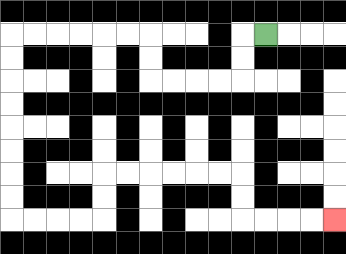{'start': '[11, 1]', 'end': '[14, 9]', 'path_directions': 'L,D,D,L,L,L,L,U,U,L,L,L,L,L,L,D,D,D,D,D,D,D,D,R,R,R,R,U,U,R,R,R,R,R,R,D,D,R,R,R,R', 'path_coordinates': '[[11, 1], [10, 1], [10, 2], [10, 3], [9, 3], [8, 3], [7, 3], [6, 3], [6, 2], [6, 1], [5, 1], [4, 1], [3, 1], [2, 1], [1, 1], [0, 1], [0, 2], [0, 3], [0, 4], [0, 5], [0, 6], [0, 7], [0, 8], [0, 9], [1, 9], [2, 9], [3, 9], [4, 9], [4, 8], [4, 7], [5, 7], [6, 7], [7, 7], [8, 7], [9, 7], [10, 7], [10, 8], [10, 9], [11, 9], [12, 9], [13, 9], [14, 9]]'}